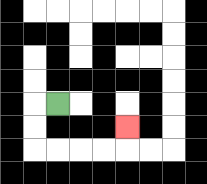{'start': '[2, 4]', 'end': '[5, 5]', 'path_directions': 'L,D,D,R,R,R,R,U', 'path_coordinates': '[[2, 4], [1, 4], [1, 5], [1, 6], [2, 6], [3, 6], [4, 6], [5, 6], [5, 5]]'}